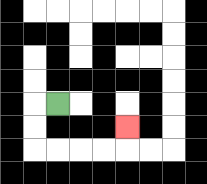{'start': '[2, 4]', 'end': '[5, 5]', 'path_directions': 'L,D,D,R,R,R,R,U', 'path_coordinates': '[[2, 4], [1, 4], [1, 5], [1, 6], [2, 6], [3, 6], [4, 6], [5, 6], [5, 5]]'}